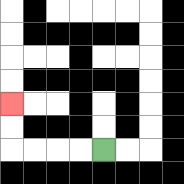{'start': '[4, 6]', 'end': '[0, 4]', 'path_directions': 'L,L,L,L,U,U', 'path_coordinates': '[[4, 6], [3, 6], [2, 6], [1, 6], [0, 6], [0, 5], [0, 4]]'}